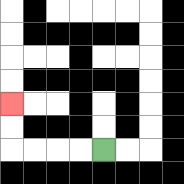{'start': '[4, 6]', 'end': '[0, 4]', 'path_directions': 'L,L,L,L,U,U', 'path_coordinates': '[[4, 6], [3, 6], [2, 6], [1, 6], [0, 6], [0, 5], [0, 4]]'}